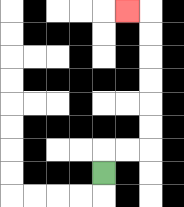{'start': '[4, 7]', 'end': '[5, 0]', 'path_directions': 'U,R,R,U,U,U,U,U,U,L', 'path_coordinates': '[[4, 7], [4, 6], [5, 6], [6, 6], [6, 5], [6, 4], [6, 3], [6, 2], [6, 1], [6, 0], [5, 0]]'}